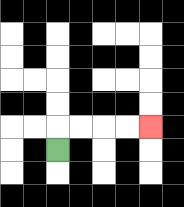{'start': '[2, 6]', 'end': '[6, 5]', 'path_directions': 'U,R,R,R,R', 'path_coordinates': '[[2, 6], [2, 5], [3, 5], [4, 5], [5, 5], [6, 5]]'}